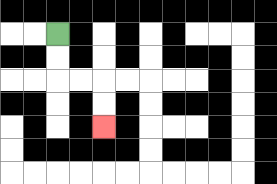{'start': '[2, 1]', 'end': '[4, 5]', 'path_directions': 'D,D,R,R,D,D', 'path_coordinates': '[[2, 1], [2, 2], [2, 3], [3, 3], [4, 3], [4, 4], [4, 5]]'}